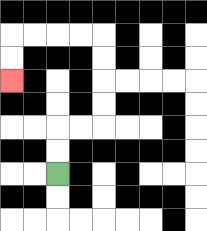{'start': '[2, 7]', 'end': '[0, 3]', 'path_directions': 'U,U,R,R,U,U,U,U,L,L,L,L,D,D', 'path_coordinates': '[[2, 7], [2, 6], [2, 5], [3, 5], [4, 5], [4, 4], [4, 3], [4, 2], [4, 1], [3, 1], [2, 1], [1, 1], [0, 1], [0, 2], [0, 3]]'}